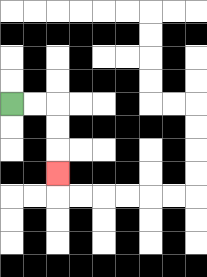{'start': '[0, 4]', 'end': '[2, 7]', 'path_directions': 'R,R,D,D,D', 'path_coordinates': '[[0, 4], [1, 4], [2, 4], [2, 5], [2, 6], [2, 7]]'}